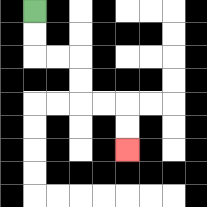{'start': '[1, 0]', 'end': '[5, 6]', 'path_directions': 'D,D,R,R,D,D,R,R,D,D', 'path_coordinates': '[[1, 0], [1, 1], [1, 2], [2, 2], [3, 2], [3, 3], [3, 4], [4, 4], [5, 4], [5, 5], [5, 6]]'}